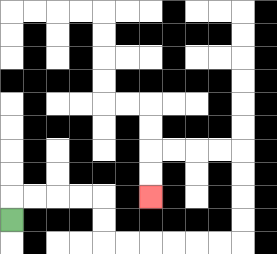{'start': '[0, 9]', 'end': '[6, 8]', 'path_directions': 'U,R,R,R,R,D,D,R,R,R,R,R,R,U,U,U,U,L,L,L,L,D,D', 'path_coordinates': '[[0, 9], [0, 8], [1, 8], [2, 8], [3, 8], [4, 8], [4, 9], [4, 10], [5, 10], [6, 10], [7, 10], [8, 10], [9, 10], [10, 10], [10, 9], [10, 8], [10, 7], [10, 6], [9, 6], [8, 6], [7, 6], [6, 6], [6, 7], [6, 8]]'}